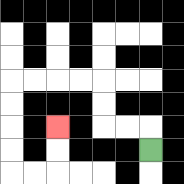{'start': '[6, 6]', 'end': '[2, 5]', 'path_directions': 'U,L,L,U,U,L,L,L,L,D,D,D,D,R,R,U,U', 'path_coordinates': '[[6, 6], [6, 5], [5, 5], [4, 5], [4, 4], [4, 3], [3, 3], [2, 3], [1, 3], [0, 3], [0, 4], [0, 5], [0, 6], [0, 7], [1, 7], [2, 7], [2, 6], [2, 5]]'}